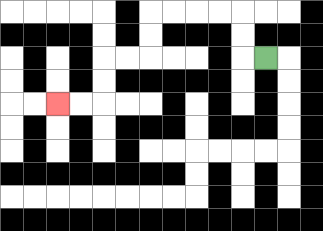{'start': '[11, 2]', 'end': '[2, 4]', 'path_directions': 'L,U,U,L,L,L,L,D,D,L,L,D,D,L,L', 'path_coordinates': '[[11, 2], [10, 2], [10, 1], [10, 0], [9, 0], [8, 0], [7, 0], [6, 0], [6, 1], [6, 2], [5, 2], [4, 2], [4, 3], [4, 4], [3, 4], [2, 4]]'}